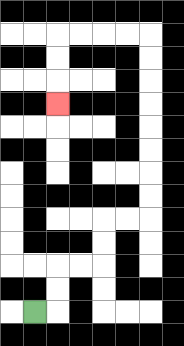{'start': '[1, 13]', 'end': '[2, 4]', 'path_directions': 'R,U,U,R,R,U,U,R,R,U,U,U,U,U,U,U,U,L,L,L,L,D,D,D', 'path_coordinates': '[[1, 13], [2, 13], [2, 12], [2, 11], [3, 11], [4, 11], [4, 10], [4, 9], [5, 9], [6, 9], [6, 8], [6, 7], [6, 6], [6, 5], [6, 4], [6, 3], [6, 2], [6, 1], [5, 1], [4, 1], [3, 1], [2, 1], [2, 2], [2, 3], [2, 4]]'}